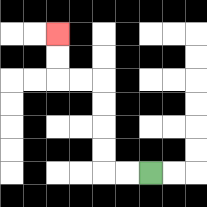{'start': '[6, 7]', 'end': '[2, 1]', 'path_directions': 'L,L,U,U,U,U,L,L,U,U', 'path_coordinates': '[[6, 7], [5, 7], [4, 7], [4, 6], [4, 5], [4, 4], [4, 3], [3, 3], [2, 3], [2, 2], [2, 1]]'}